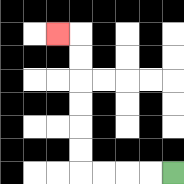{'start': '[7, 7]', 'end': '[2, 1]', 'path_directions': 'L,L,L,L,U,U,U,U,U,U,L', 'path_coordinates': '[[7, 7], [6, 7], [5, 7], [4, 7], [3, 7], [3, 6], [3, 5], [3, 4], [3, 3], [3, 2], [3, 1], [2, 1]]'}